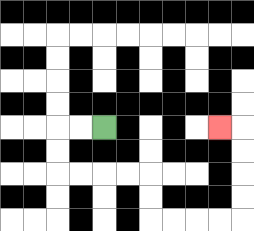{'start': '[4, 5]', 'end': '[9, 5]', 'path_directions': 'L,L,D,D,R,R,R,R,D,D,R,R,R,R,U,U,U,U,L', 'path_coordinates': '[[4, 5], [3, 5], [2, 5], [2, 6], [2, 7], [3, 7], [4, 7], [5, 7], [6, 7], [6, 8], [6, 9], [7, 9], [8, 9], [9, 9], [10, 9], [10, 8], [10, 7], [10, 6], [10, 5], [9, 5]]'}